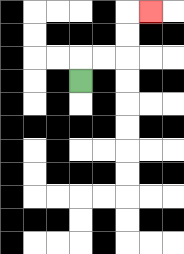{'start': '[3, 3]', 'end': '[6, 0]', 'path_directions': 'U,R,R,U,U,R', 'path_coordinates': '[[3, 3], [3, 2], [4, 2], [5, 2], [5, 1], [5, 0], [6, 0]]'}